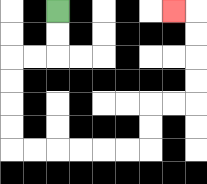{'start': '[2, 0]', 'end': '[7, 0]', 'path_directions': 'D,D,L,L,D,D,D,D,R,R,R,R,R,R,U,U,R,R,U,U,U,U,L', 'path_coordinates': '[[2, 0], [2, 1], [2, 2], [1, 2], [0, 2], [0, 3], [0, 4], [0, 5], [0, 6], [1, 6], [2, 6], [3, 6], [4, 6], [5, 6], [6, 6], [6, 5], [6, 4], [7, 4], [8, 4], [8, 3], [8, 2], [8, 1], [8, 0], [7, 0]]'}